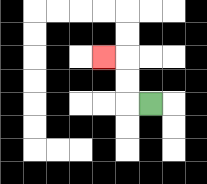{'start': '[6, 4]', 'end': '[4, 2]', 'path_directions': 'L,U,U,L', 'path_coordinates': '[[6, 4], [5, 4], [5, 3], [5, 2], [4, 2]]'}